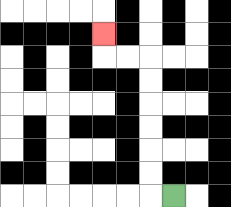{'start': '[7, 8]', 'end': '[4, 1]', 'path_directions': 'L,U,U,U,U,U,U,L,L,U', 'path_coordinates': '[[7, 8], [6, 8], [6, 7], [6, 6], [6, 5], [6, 4], [6, 3], [6, 2], [5, 2], [4, 2], [4, 1]]'}